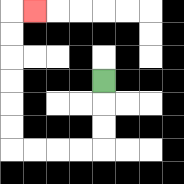{'start': '[4, 3]', 'end': '[1, 0]', 'path_directions': 'D,D,D,L,L,L,L,U,U,U,U,U,U,R', 'path_coordinates': '[[4, 3], [4, 4], [4, 5], [4, 6], [3, 6], [2, 6], [1, 6], [0, 6], [0, 5], [0, 4], [0, 3], [0, 2], [0, 1], [0, 0], [1, 0]]'}